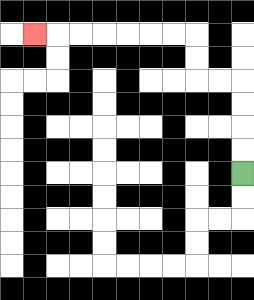{'start': '[10, 7]', 'end': '[1, 1]', 'path_directions': 'U,U,U,U,L,L,U,U,L,L,L,L,L,L,L', 'path_coordinates': '[[10, 7], [10, 6], [10, 5], [10, 4], [10, 3], [9, 3], [8, 3], [8, 2], [8, 1], [7, 1], [6, 1], [5, 1], [4, 1], [3, 1], [2, 1], [1, 1]]'}